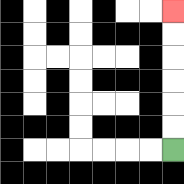{'start': '[7, 6]', 'end': '[7, 0]', 'path_directions': 'U,U,U,U,U,U', 'path_coordinates': '[[7, 6], [7, 5], [7, 4], [7, 3], [7, 2], [7, 1], [7, 0]]'}